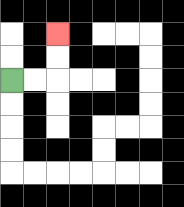{'start': '[0, 3]', 'end': '[2, 1]', 'path_directions': 'R,R,U,U', 'path_coordinates': '[[0, 3], [1, 3], [2, 3], [2, 2], [2, 1]]'}